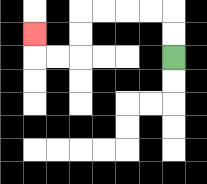{'start': '[7, 2]', 'end': '[1, 1]', 'path_directions': 'U,U,L,L,L,L,D,D,L,L,U', 'path_coordinates': '[[7, 2], [7, 1], [7, 0], [6, 0], [5, 0], [4, 0], [3, 0], [3, 1], [3, 2], [2, 2], [1, 2], [1, 1]]'}